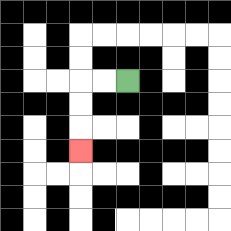{'start': '[5, 3]', 'end': '[3, 6]', 'path_directions': 'L,L,D,D,D', 'path_coordinates': '[[5, 3], [4, 3], [3, 3], [3, 4], [3, 5], [3, 6]]'}